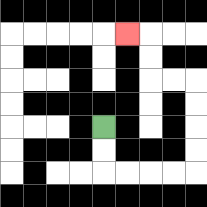{'start': '[4, 5]', 'end': '[5, 1]', 'path_directions': 'D,D,R,R,R,R,U,U,U,U,L,L,U,U,L', 'path_coordinates': '[[4, 5], [4, 6], [4, 7], [5, 7], [6, 7], [7, 7], [8, 7], [8, 6], [8, 5], [8, 4], [8, 3], [7, 3], [6, 3], [6, 2], [6, 1], [5, 1]]'}